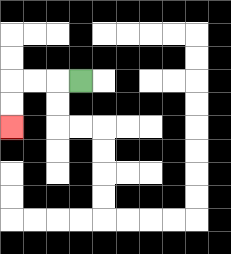{'start': '[3, 3]', 'end': '[0, 5]', 'path_directions': 'L,L,L,D,D', 'path_coordinates': '[[3, 3], [2, 3], [1, 3], [0, 3], [0, 4], [0, 5]]'}